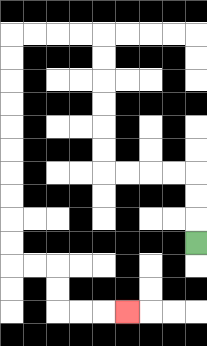{'start': '[8, 10]', 'end': '[5, 13]', 'path_directions': 'U,U,U,L,L,L,L,U,U,U,U,U,U,L,L,L,L,D,D,D,D,D,D,D,D,D,D,R,R,D,D,R,R,R', 'path_coordinates': '[[8, 10], [8, 9], [8, 8], [8, 7], [7, 7], [6, 7], [5, 7], [4, 7], [4, 6], [4, 5], [4, 4], [4, 3], [4, 2], [4, 1], [3, 1], [2, 1], [1, 1], [0, 1], [0, 2], [0, 3], [0, 4], [0, 5], [0, 6], [0, 7], [0, 8], [0, 9], [0, 10], [0, 11], [1, 11], [2, 11], [2, 12], [2, 13], [3, 13], [4, 13], [5, 13]]'}